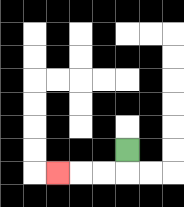{'start': '[5, 6]', 'end': '[2, 7]', 'path_directions': 'D,L,L,L', 'path_coordinates': '[[5, 6], [5, 7], [4, 7], [3, 7], [2, 7]]'}